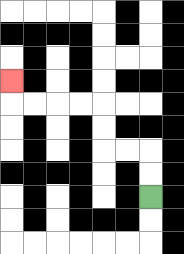{'start': '[6, 8]', 'end': '[0, 3]', 'path_directions': 'U,U,L,L,U,U,L,L,L,L,U', 'path_coordinates': '[[6, 8], [6, 7], [6, 6], [5, 6], [4, 6], [4, 5], [4, 4], [3, 4], [2, 4], [1, 4], [0, 4], [0, 3]]'}